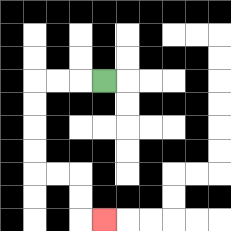{'start': '[4, 3]', 'end': '[4, 9]', 'path_directions': 'L,L,L,D,D,D,D,R,R,D,D,R', 'path_coordinates': '[[4, 3], [3, 3], [2, 3], [1, 3], [1, 4], [1, 5], [1, 6], [1, 7], [2, 7], [3, 7], [3, 8], [3, 9], [4, 9]]'}